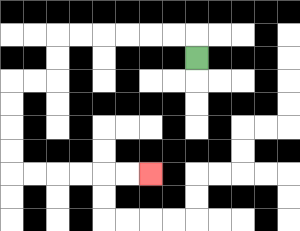{'start': '[8, 2]', 'end': '[6, 7]', 'path_directions': 'U,L,L,L,L,L,L,D,D,L,L,D,D,D,D,R,R,R,R,R,R', 'path_coordinates': '[[8, 2], [8, 1], [7, 1], [6, 1], [5, 1], [4, 1], [3, 1], [2, 1], [2, 2], [2, 3], [1, 3], [0, 3], [0, 4], [0, 5], [0, 6], [0, 7], [1, 7], [2, 7], [3, 7], [4, 7], [5, 7], [6, 7]]'}